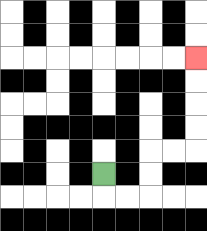{'start': '[4, 7]', 'end': '[8, 2]', 'path_directions': 'D,R,R,U,U,R,R,U,U,U,U', 'path_coordinates': '[[4, 7], [4, 8], [5, 8], [6, 8], [6, 7], [6, 6], [7, 6], [8, 6], [8, 5], [8, 4], [8, 3], [8, 2]]'}